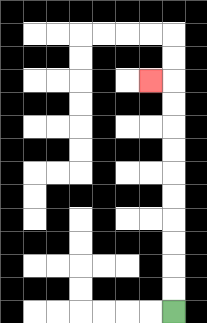{'start': '[7, 13]', 'end': '[6, 3]', 'path_directions': 'U,U,U,U,U,U,U,U,U,U,L', 'path_coordinates': '[[7, 13], [7, 12], [7, 11], [7, 10], [7, 9], [7, 8], [7, 7], [7, 6], [7, 5], [7, 4], [7, 3], [6, 3]]'}